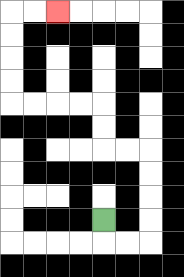{'start': '[4, 9]', 'end': '[2, 0]', 'path_directions': 'D,R,R,U,U,U,U,L,L,U,U,L,L,L,L,U,U,U,U,R,R', 'path_coordinates': '[[4, 9], [4, 10], [5, 10], [6, 10], [6, 9], [6, 8], [6, 7], [6, 6], [5, 6], [4, 6], [4, 5], [4, 4], [3, 4], [2, 4], [1, 4], [0, 4], [0, 3], [0, 2], [0, 1], [0, 0], [1, 0], [2, 0]]'}